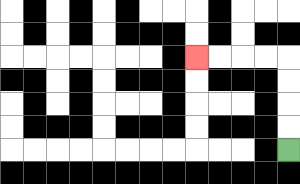{'start': '[12, 6]', 'end': '[8, 2]', 'path_directions': 'U,U,U,U,L,L,L,L', 'path_coordinates': '[[12, 6], [12, 5], [12, 4], [12, 3], [12, 2], [11, 2], [10, 2], [9, 2], [8, 2]]'}